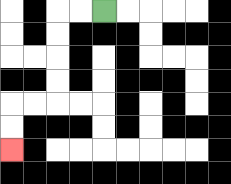{'start': '[4, 0]', 'end': '[0, 6]', 'path_directions': 'L,L,D,D,D,D,L,L,D,D', 'path_coordinates': '[[4, 0], [3, 0], [2, 0], [2, 1], [2, 2], [2, 3], [2, 4], [1, 4], [0, 4], [0, 5], [0, 6]]'}